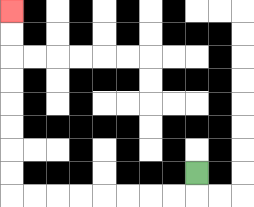{'start': '[8, 7]', 'end': '[0, 0]', 'path_directions': 'D,L,L,L,L,L,L,L,L,U,U,U,U,U,U,U,U', 'path_coordinates': '[[8, 7], [8, 8], [7, 8], [6, 8], [5, 8], [4, 8], [3, 8], [2, 8], [1, 8], [0, 8], [0, 7], [0, 6], [0, 5], [0, 4], [0, 3], [0, 2], [0, 1], [0, 0]]'}